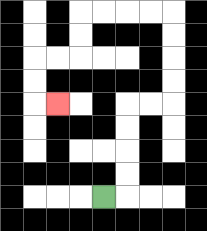{'start': '[4, 8]', 'end': '[2, 4]', 'path_directions': 'R,U,U,U,U,R,R,U,U,U,U,L,L,L,L,D,D,L,L,D,D,R', 'path_coordinates': '[[4, 8], [5, 8], [5, 7], [5, 6], [5, 5], [5, 4], [6, 4], [7, 4], [7, 3], [7, 2], [7, 1], [7, 0], [6, 0], [5, 0], [4, 0], [3, 0], [3, 1], [3, 2], [2, 2], [1, 2], [1, 3], [1, 4], [2, 4]]'}